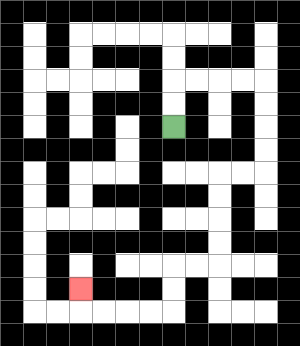{'start': '[7, 5]', 'end': '[3, 12]', 'path_directions': 'U,U,R,R,R,R,D,D,D,D,L,L,D,D,D,D,L,L,D,D,L,L,L,L,U', 'path_coordinates': '[[7, 5], [7, 4], [7, 3], [8, 3], [9, 3], [10, 3], [11, 3], [11, 4], [11, 5], [11, 6], [11, 7], [10, 7], [9, 7], [9, 8], [9, 9], [9, 10], [9, 11], [8, 11], [7, 11], [7, 12], [7, 13], [6, 13], [5, 13], [4, 13], [3, 13], [3, 12]]'}